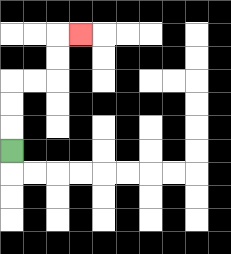{'start': '[0, 6]', 'end': '[3, 1]', 'path_directions': 'U,U,U,R,R,U,U,R', 'path_coordinates': '[[0, 6], [0, 5], [0, 4], [0, 3], [1, 3], [2, 3], [2, 2], [2, 1], [3, 1]]'}